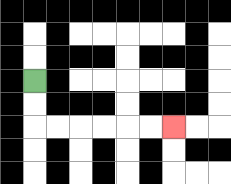{'start': '[1, 3]', 'end': '[7, 5]', 'path_directions': 'D,D,R,R,R,R,R,R', 'path_coordinates': '[[1, 3], [1, 4], [1, 5], [2, 5], [3, 5], [4, 5], [5, 5], [6, 5], [7, 5]]'}